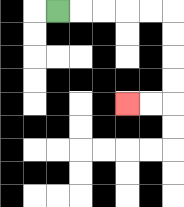{'start': '[2, 0]', 'end': '[5, 4]', 'path_directions': 'R,R,R,R,R,D,D,D,D,L,L', 'path_coordinates': '[[2, 0], [3, 0], [4, 0], [5, 0], [6, 0], [7, 0], [7, 1], [7, 2], [7, 3], [7, 4], [6, 4], [5, 4]]'}